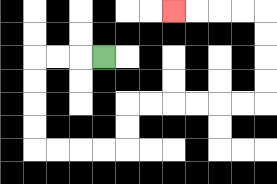{'start': '[4, 2]', 'end': '[7, 0]', 'path_directions': 'L,L,L,D,D,D,D,R,R,R,R,U,U,R,R,R,R,R,R,U,U,U,U,L,L,L,L', 'path_coordinates': '[[4, 2], [3, 2], [2, 2], [1, 2], [1, 3], [1, 4], [1, 5], [1, 6], [2, 6], [3, 6], [4, 6], [5, 6], [5, 5], [5, 4], [6, 4], [7, 4], [8, 4], [9, 4], [10, 4], [11, 4], [11, 3], [11, 2], [11, 1], [11, 0], [10, 0], [9, 0], [8, 0], [7, 0]]'}